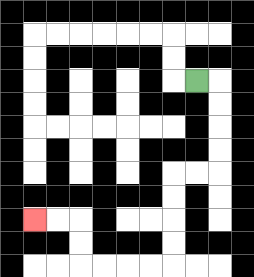{'start': '[8, 3]', 'end': '[1, 9]', 'path_directions': 'R,D,D,D,D,L,L,D,D,D,D,L,L,L,L,U,U,L,L', 'path_coordinates': '[[8, 3], [9, 3], [9, 4], [9, 5], [9, 6], [9, 7], [8, 7], [7, 7], [7, 8], [7, 9], [7, 10], [7, 11], [6, 11], [5, 11], [4, 11], [3, 11], [3, 10], [3, 9], [2, 9], [1, 9]]'}